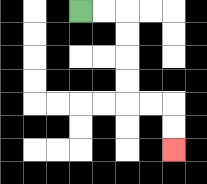{'start': '[3, 0]', 'end': '[7, 6]', 'path_directions': 'R,R,D,D,D,D,R,R,D,D', 'path_coordinates': '[[3, 0], [4, 0], [5, 0], [5, 1], [5, 2], [5, 3], [5, 4], [6, 4], [7, 4], [7, 5], [7, 6]]'}